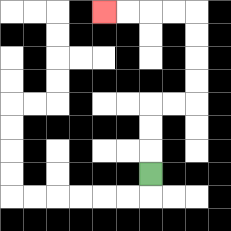{'start': '[6, 7]', 'end': '[4, 0]', 'path_directions': 'U,U,U,R,R,U,U,U,U,L,L,L,L', 'path_coordinates': '[[6, 7], [6, 6], [6, 5], [6, 4], [7, 4], [8, 4], [8, 3], [8, 2], [8, 1], [8, 0], [7, 0], [6, 0], [5, 0], [4, 0]]'}